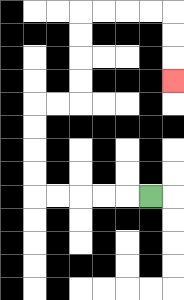{'start': '[6, 8]', 'end': '[7, 3]', 'path_directions': 'L,L,L,L,L,U,U,U,U,R,R,U,U,U,U,R,R,R,R,D,D,D', 'path_coordinates': '[[6, 8], [5, 8], [4, 8], [3, 8], [2, 8], [1, 8], [1, 7], [1, 6], [1, 5], [1, 4], [2, 4], [3, 4], [3, 3], [3, 2], [3, 1], [3, 0], [4, 0], [5, 0], [6, 0], [7, 0], [7, 1], [7, 2], [7, 3]]'}